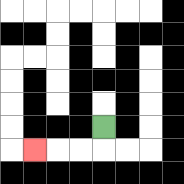{'start': '[4, 5]', 'end': '[1, 6]', 'path_directions': 'D,L,L,L', 'path_coordinates': '[[4, 5], [4, 6], [3, 6], [2, 6], [1, 6]]'}